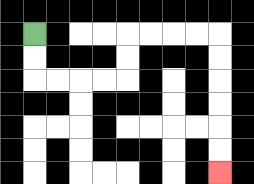{'start': '[1, 1]', 'end': '[9, 7]', 'path_directions': 'D,D,R,R,R,R,U,U,R,R,R,R,D,D,D,D,D,D', 'path_coordinates': '[[1, 1], [1, 2], [1, 3], [2, 3], [3, 3], [4, 3], [5, 3], [5, 2], [5, 1], [6, 1], [7, 1], [8, 1], [9, 1], [9, 2], [9, 3], [9, 4], [9, 5], [9, 6], [9, 7]]'}